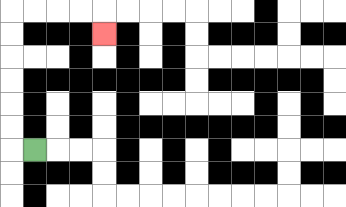{'start': '[1, 6]', 'end': '[4, 1]', 'path_directions': 'L,U,U,U,U,U,U,R,R,R,R,D', 'path_coordinates': '[[1, 6], [0, 6], [0, 5], [0, 4], [0, 3], [0, 2], [0, 1], [0, 0], [1, 0], [2, 0], [3, 0], [4, 0], [4, 1]]'}